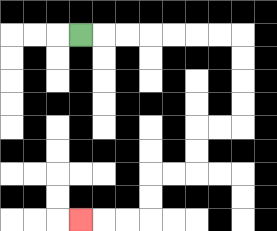{'start': '[3, 1]', 'end': '[3, 9]', 'path_directions': 'R,R,R,R,R,R,R,D,D,D,D,L,L,D,D,L,L,D,D,L,L,L', 'path_coordinates': '[[3, 1], [4, 1], [5, 1], [6, 1], [7, 1], [8, 1], [9, 1], [10, 1], [10, 2], [10, 3], [10, 4], [10, 5], [9, 5], [8, 5], [8, 6], [8, 7], [7, 7], [6, 7], [6, 8], [6, 9], [5, 9], [4, 9], [3, 9]]'}